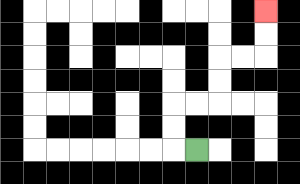{'start': '[8, 6]', 'end': '[11, 0]', 'path_directions': 'L,U,U,R,R,U,U,R,R,U,U', 'path_coordinates': '[[8, 6], [7, 6], [7, 5], [7, 4], [8, 4], [9, 4], [9, 3], [9, 2], [10, 2], [11, 2], [11, 1], [11, 0]]'}